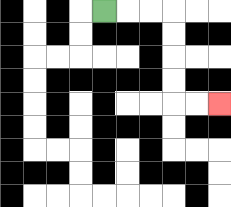{'start': '[4, 0]', 'end': '[9, 4]', 'path_directions': 'R,R,R,D,D,D,D,R,R', 'path_coordinates': '[[4, 0], [5, 0], [6, 0], [7, 0], [7, 1], [7, 2], [7, 3], [7, 4], [8, 4], [9, 4]]'}